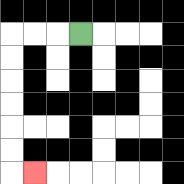{'start': '[3, 1]', 'end': '[1, 7]', 'path_directions': 'L,L,L,D,D,D,D,D,D,R', 'path_coordinates': '[[3, 1], [2, 1], [1, 1], [0, 1], [0, 2], [0, 3], [0, 4], [0, 5], [0, 6], [0, 7], [1, 7]]'}